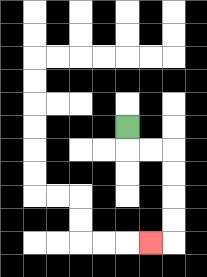{'start': '[5, 5]', 'end': '[6, 10]', 'path_directions': 'D,R,R,D,D,D,D,L', 'path_coordinates': '[[5, 5], [5, 6], [6, 6], [7, 6], [7, 7], [7, 8], [7, 9], [7, 10], [6, 10]]'}